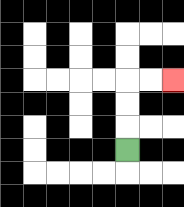{'start': '[5, 6]', 'end': '[7, 3]', 'path_directions': 'U,U,U,R,R', 'path_coordinates': '[[5, 6], [5, 5], [5, 4], [5, 3], [6, 3], [7, 3]]'}